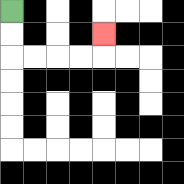{'start': '[0, 0]', 'end': '[4, 1]', 'path_directions': 'D,D,R,R,R,R,U', 'path_coordinates': '[[0, 0], [0, 1], [0, 2], [1, 2], [2, 2], [3, 2], [4, 2], [4, 1]]'}